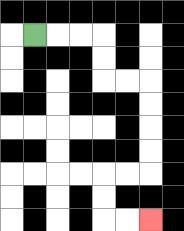{'start': '[1, 1]', 'end': '[6, 9]', 'path_directions': 'R,R,R,D,D,R,R,D,D,D,D,L,L,D,D,R,R', 'path_coordinates': '[[1, 1], [2, 1], [3, 1], [4, 1], [4, 2], [4, 3], [5, 3], [6, 3], [6, 4], [6, 5], [6, 6], [6, 7], [5, 7], [4, 7], [4, 8], [4, 9], [5, 9], [6, 9]]'}